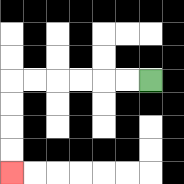{'start': '[6, 3]', 'end': '[0, 7]', 'path_directions': 'L,L,L,L,L,L,D,D,D,D', 'path_coordinates': '[[6, 3], [5, 3], [4, 3], [3, 3], [2, 3], [1, 3], [0, 3], [0, 4], [0, 5], [0, 6], [0, 7]]'}